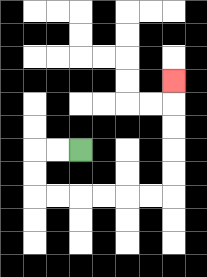{'start': '[3, 6]', 'end': '[7, 3]', 'path_directions': 'L,L,D,D,R,R,R,R,R,R,U,U,U,U,U', 'path_coordinates': '[[3, 6], [2, 6], [1, 6], [1, 7], [1, 8], [2, 8], [3, 8], [4, 8], [5, 8], [6, 8], [7, 8], [7, 7], [7, 6], [7, 5], [7, 4], [7, 3]]'}